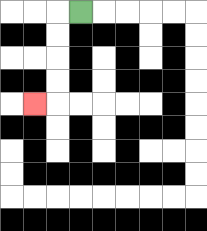{'start': '[3, 0]', 'end': '[1, 4]', 'path_directions': 'L,D,D,D,D,L', 'path_coordinates': '[[3, 0], [2, 0], [2, 1], [2, 2], [2, 3], [2, 4], [1, 4]]'}